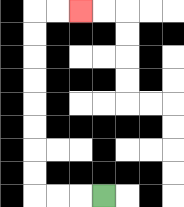{'start': '[4, 8]', 'end': '[3, 0]', 'path_directions': 'L,L,L,U,U,U,U,U,U,U,U,R,R', 'path_coordinates': '[[4, 8], [3, 8], [2, 8], [1, 8], [1, 7], [1, 6], [1, 5], [1, 4], [1, 3], [1, 2], [1, 1], [1, 0], [2, 0], [3, 0]]'}